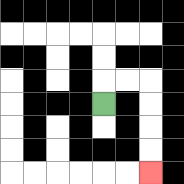{'start': '[4, 4]', 'end': '[6, 7]', 'path_directions': 'U,R,R,D,D,D,D', 'path_coordinates': '[[4, 4], [4, 3], [5, 3], [6, 3], [6, 4], [6, 5], [6, 6], [6, 7]]'}